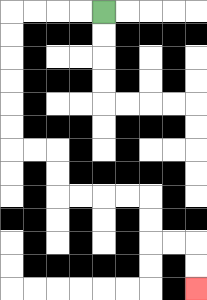{'start': '[4, 0]', 'end': '[8, 12]', 'path_directions': 'L,L,L,L,D,D,D,D,D,D,R,R,D,D,R,R,R,R,D,D,R,R,D,D', 'path_coordinates': '[[4, 0], [3, 0], [2, 0], [1, 0], [0, 0], [0, 1], [0, 2], [0, 3], [0, 4], [0, 5], [0, 6], [1, 6], [2, 6], [2, 7], [2, 8], [3, 8], [4, 8], [5, 8], [6, 8], [6, 9], [6, 10], [7, 10], [8, 10], [8, 11], [8, 12]]'}